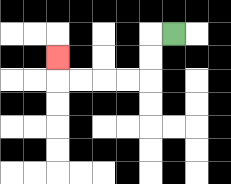{'start': '[7, 1]', 'end': '[2, 2]', 'path_directions': 'L,D,D,L,L,L,L,U', 'path_coordinates': '[[7, 1], [6, 1], [6, 2], [6, 3], [5, 3], [4, 3], [3, 3], [2, 3], [2, 2]]'}